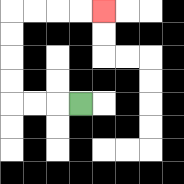{'start': '[3, 4]', 'end': '[4, 0]', 'path_directions': 'L,L,L,U,U,U,U,R,R,R,R', 'path_coordinates': '[[3, 4], [2, 4], [1, 4], [0, 4], [0, 3], [0, 2], [0, 1], [0, 0], [1, 0], [2, 0], [3, 0], [4, 0]]'}